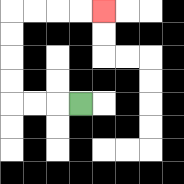{'start': '[3, 4]', 'end': '[4, 0]', 'path_directions': 'L,L,L,U,U,U,U,R,R,R,R', 'path_coordinates': '[[3, 4], [2, 4], [1, 4], [0, 4], [0, 3], [0, 2], [0, 1], [0, 0], [1, 0], [2, 0], [3, 0], [4, 0]]'}